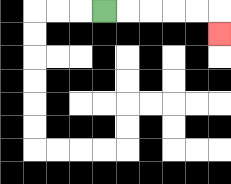{'start': '[4, 0]', 'end': '[9, 1]', 'path_directions': 'R,R,R,R,R,D', 'path_coordinates': '[[4, 0], [5, 0], [6, 0], [7, 0], [8, 0], [9, 0], [9, 1]]'}